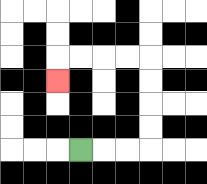{'start': '[3, 6]', 'end': '[2, 3]', 'path_directions': 'R,R,R,U,U,U,U,L,L,L,L,D', 'path_coordinates': '[[3, 6], [4, 6], [5, 6], [6, 6], [6, 5], [6, 4], [6, 3], [6, 2], [5, 2], [4, 2], [3, 2], [2, 2], [2, 3]]'}